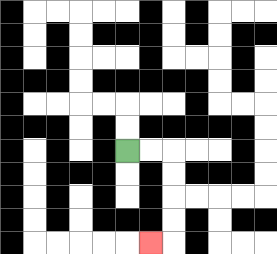{'start': '[5, 6]', 'end': '[6, 10]', 'path_directions': 'R,R,D,D,D,D,L', 'path_coordinates': '[[5, 6], [6, 6], [7, 6], [7, 7], [7, 8], [7, 9], [7, 10], [6, 10]]'}